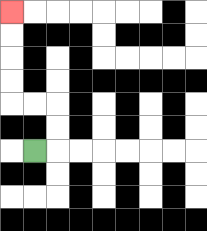{'start': '[1, 6]', 'end': '[0, 0]', 'path_directions': 'R,U,U,L,L,U,U,U,U', 'path_coordinates': '[[1, 6], [2, 6], [2, 5], [2, 4], [1, 4], [0, 4], [0, 3], [0, 2], [0, 1], [0, 0]]'}